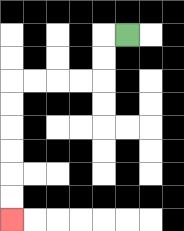{'start': '[5, 1]', 'end': '[0, 9]', 'path_directions': 'L,D,D,L,L,L,L,D,D,D,D,D,D', 'path_coordinates': '[[5, 1], [4, 1], [4, 2], [4, 3], [3, 3], [2, 3], [1, 3], [0, 3], [0, 4], [0, 5], [0, 6], [0, 7], [0, 8], [0, 9]]'}